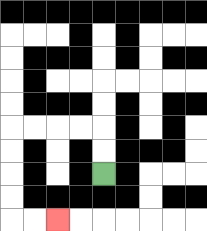{'start': '[4, 7]', 'end': '[2, 9]', 'path_directions': 'U,U,L,L,L,L,D,D,D,D,R,R', 'path_coordinates': '[[4, 7], [4, 6], [4, 5], [3, 5], [2, 5], [1, 5], [0, 5], [0, 6], [0, 7], [0, 8], [0, 9], [1, 9], [2, 9]]'}